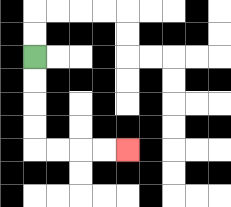{'start': '[1, 2]', 'end': '[5, 6]', 'path_directions': 'D,D,D,D,R,R,R,R', 'path_coordinates': '[[1, 2], [1, 3], [1, 4], [1, 5], [1, 6], [2, 6], [3, 6], [4, 6], [5, 6]]'}